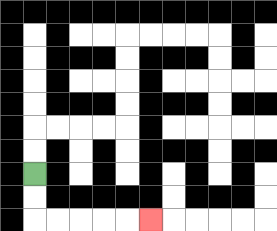{'start': '[1, 7]', 'end': '[6, 9]', 'path_directions': 'D,D,R,R,R,R,R', 'path_coordinates': '[[1, 7], [1, 8], [1, 9], [2, 9], [3, 9], [4, 9], [5, 9], [6, 9]]'}